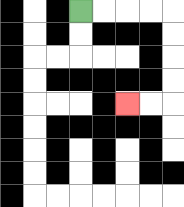{'start': '[3, 0]', 'end': '[5, 4]', 'path_directions': 'R,R,R,R,D,D,D,D,L,L', 'path_coordinates': '[[3, 0], [4, 0], [5, 0], [6, 0], [7, 0], [7, 1], [7, 2], [7, 3], [7, 4], [6, 4], [5, 4]]'}